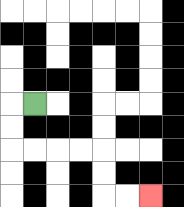{'start': '[1, 4]', 'end': '[6, 8]', 'path_directions': 'L,D,D,R,R,R,R,D,D,R,R', 'path_coordinates': '[[1, 4], [0, 4], [0, 5], [0, 6], [1, 6], [2, 6], [3, 6], [4, 6], [4, 7], [4, 8], [5, 8], [6, 8]]'}